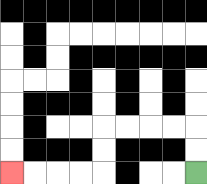{'start': '[8, 7]', 'end': '[0, 7]', 'path_directions': 'U,U,L,L,L,L,D,D,L,L,L,L', 'path_coordinates': '[[8, 7], [8, 6], [8, 5], [7, 5], [6, 5], [5, 5], [4, 5], [4, 6], [4, 7], [3, 7], [2, 7], [1, 7], [0, 7]]'}